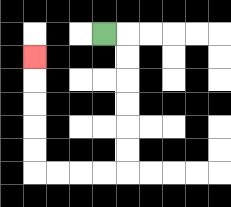{'start': '[4, 1]', 'end': '[1, 2]', 'path_directions': 'R,D,D,D,D,D,D,L,L,L,L,U,U,U,U,U', 'path_coordinates': '[[4, 1], [5, 1], [5, 2], [5, 3], [5, 4], [5, 5], [5, 6], [5, 7], [4, 7], [3, 7], [2, 7], [1, 7], [1, 6], [1, 5], [1, 4], [1, 3], [1, 2]]'}